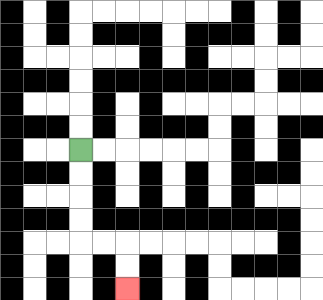{'start': '[3, 6]', 'end': '[5, 12]', 'path_directions': 'D,D,D,D,R,R,D,D', 'path_coordinates': '[[3, 6], [3, 7], [3, 8], [3, 9], [3, 10], [4, 10], [5, 10], [5, 11], [5, 12]]'}